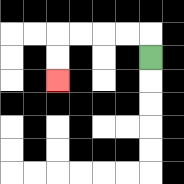{'start': '[6, 2]', 'end': '[2, 3]', 'path_directions': 'U,L,L,L,L,D,D', 'path_coordinates': '[[6, 2], [6, 1], [5, 1], [4, 1], [3, 1], [2, 1], [2, 2], [2, 3]]'}